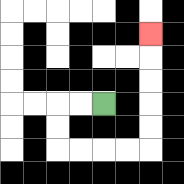{'start': '[4, 4]', 'end': '[6, 1]', 'path_directions': 'L,L,D,D,R,R,R,R,U,U,U,U,U', 'path_coordinates': '[[4, 4], [3, 4], [2, 4], [2, 5], [2, 6], [3, 6], [4, 6], [5, 6], [6, 6], [6, 5], [6, 4], [6, 3], [6, 2], [6, 1]]'}